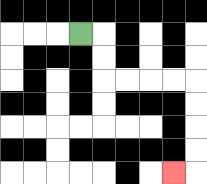{'start': '[3, 1]', 'end': '[7, 7]', 'path_directions': 'R,D,D,R,R,R,R,D,D,D,D,L', 'path_coordinates': '[[3, 1], [4, 1], [4, 2], [4, 3], [5, 3], [6, 3], [7, 3], [8, 3], [8, 4], [8, 5], [8, 6], [8, 7], [7, 7]]'}